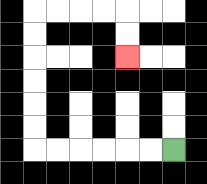{'start': '[7, 6]', 'end': '[5, 2]', 'path_directions': 'L,L,L,L,L,L,U,U,U,U,U,U,R,R,R,R,D,D', 'path_coordinates': '[[7, 6], [6, 6], [5, 6], [4, 6], [3, 6], [2, 6], [1, 6], [1, 5], [1, 4], [1, 3], [1, 2], [1, 1], [1, 0], [2, 0], [3, 0], [4, 0], [5, 0], [5, 1], [5, 2]]'}